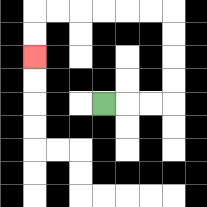{'start': '[4, 4]', 'end': '[1, 2]', 'path_directions': 'R,R,R,U,U,U,U,L,L,L,L,L,L,D,D', 'path_coordinates': '[[4, 4], [5, 4], [6, 4], [7, 4], [7, 3], [7, 2], [7, 1], [7, 0], [6, 0], [5, 0], [4, 0], [3, 0], [2, 0], [1, 0], [1, 1], [1, 2]]'}